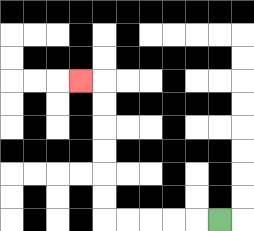{'start': '[9, 9]', 'end': '[3, 3]', 'path_directions': 'L,L,L,L,L,U,U,U,U,U,U,L', 'path_coordinates': '[[9, 9], [8, 9], [7, 9], [6, 9], [5, 9], [4, 9], [4, 8], [4, 7], [4, 6], [4, 5], [4, 4], [4, 3], [3, 3]]'}